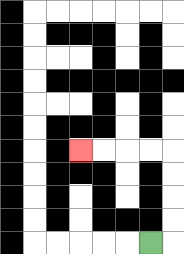{'start': '[6, 10]', 'end': '[3, 6]', 'path_directions': 'R,U,U,U,U,L,L,L,L', 'path_coordinates': '[[6, 10], [7, 10], [7, 9], [7, 8], [7, 7], [7, 6], [6, 6], [5, 6], [4, 6], [3, 6]]'}